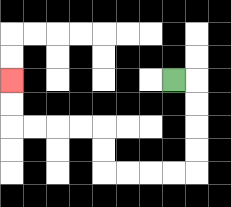{'start': '[7, 3]', 'end': '[0, 3]', 'path_directions': 'R,D,D,D,D,L,L,L,L,U,U,L,L,L,L,U,U', 'path_coordinates': '[[7, 3], [8, 3], [8, 4], [8, 5], [8, 6], [8, 7], [7, 7], [6, 7], [5, 7], [4, 7], [4, 6], [4, 5], [3, 5], [2, 5], [1, 5], [0, 5], [0, 4], [0, 3]]'}